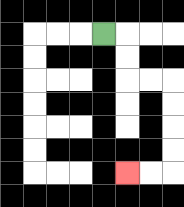{'start': '[4, 1]', 'end': '[5, 7]', 'path_directions': 'R,D,D,R,R,D,D,D,D,L,L', 'path_coordinates': '[[4, 1], [5, 1], [5, 2], [5, 3], [6, 3], [7, 3], [7, 4], [7, 5], [7, 6], [7, 7], [6, 7], [5, 7]]'}